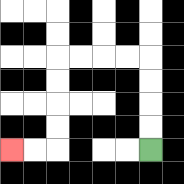{'start': '[6, 6]', 'end': '[0, 6]', 'path_directions': 'U,U,U,U,L,L,L,L,D,D,D,D,L,L', 'path_coordinates': '[[6, 6], [6, 5], [6, 4], [6, 3], [6, 2], [5, 2], [4, 2], [3, 2], [2, 2], [2, 3], [2, 4], [2, 5], [2, 6], [1, 6], [0, 6]]'}